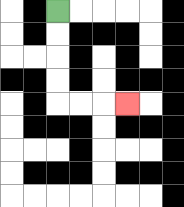{'start': '[2, 0]', 'end': '[5, 4]', 'path_directions': 'D,D,D,D,R,R,R', 'path_coordinates': '[[2, 0], [2, 1], [2, 2], [2, 3], [2, 4], [3, 4], [4, 4], [5, 4]]'}